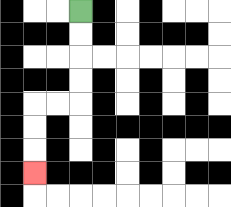{'start': '[3, 0]', 'end': '[1, 7]', 'path_directions': 'D,D,D,D,L,L,D,D,D', 'path_coordinates': '[[3, 0], [3, 1], [3, 2], [3, 3], [3, 4], [2, 4], [1, 4], [1, 5], [1, 6], [1, 7]]'}